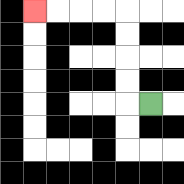{'start': '[6, 4]', 'end': '[1, 0]', 'path_directions': 'L,U,U,U,U,L,L,L,L', 'path_coordinates': '[[6, 4], [5, 4], [5, 3], [5, 2], [5, 1], [5, 0], [4, 0], [3, 0], [2, 0], [1, 0]]'}